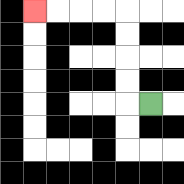{'start': '[6, 4]', 'end': '[1, 0]', 'path_directions': 'L,U,U,U,U,L,L,L,L', 'path_coordinates': '[[6, 4], [5, 4], [5, 3], [5, 2], [5, 1], [5, 0], [4, 0], [3, 0], [2, 0], [1, 0]]'}